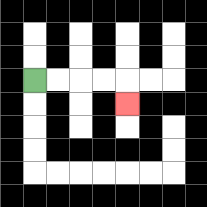{'start': '[1, 3]', 'end': '[5, 4]', 'path_directions': 'R,R,R,R,D', 'path_coordinates': '[[1, 3], [2, 3], [3, 3], [4, 3], [5, 3], [5, 4]]'}